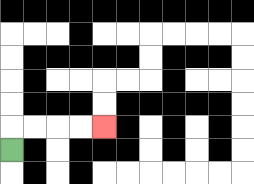{'start': '[0, 6]', 'end': '[4, 5]', 'path_directions': 'U,R,R,R,R', 'path_coordinates': '[[0, 6], [0, 5], [1, 5], [2, 5], [3, 5], [4, 5]]'}